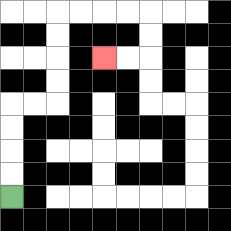{'start': '[0, 8]', 'end': '[4, 2]', 'path_directions': 'U,U,U,U,R,R,U,U,U,U,R,R,R,R,D,D,L,L', 'path_coordinates': '[[0, 8], [0, 7], [0, 6], [0, 5], [0, 4], [1, 4], [2, 4], [2, 3], [2, 2], [2, 1], [2, 0], [3, 0], [4, 0], [5, 0], [6, 0], [6, 1], [6, 2], [5, 2], [4, 2]]'}